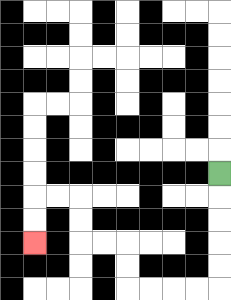{'start': '[9, 7]', 'end': '[1, 10]', 'path_directions': 'D,D,D,D,D,L,L,L,L,U,U,L,L,U,U,L,L,D,D', 'path_coordinates': '[[9, 7], [9, 8], [9, 9], [9, 10], [9, 11], [9, 12], [8, 12], [7, 12], [6, 12], [5, 12], [5, 11], [5, 10], [4, 10], [3, 10], [3, 9], [3, 8], [2, 8], [1, 8], [1, 9], [1, 10]]'}